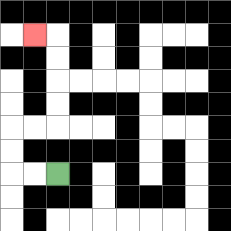{'start': '[2, 7]', 'end': '[1, 1]', 'path_directions': 'L,L,U,U,R,R,U,U,U,U,L', 'path_coordinates': '[[2, 7], [1, 7], [0, 7], [0, 6], [0, 5], [1, 5], [2, 5], [2, 4], [2, 3], [2, 2], [2, 1], [1, 1]]'}